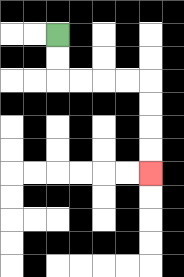{'start': '[2, 1]', 'end': '[6, 7]', 'path_directions': 'D,D,R,R,R,R,D,D,D,D', 'path_coordinates': '[[2, 1], [2, 2], [2, 3], [3, 3], [4, 3], [5, 3], [6, 3], [6, 4], [6, 5], [6, 6], [6, 7]]'}